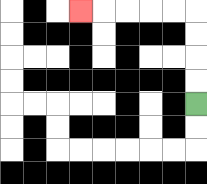{'start': '[8, 4]', 'end': '[3, 0]', 'path_directions': 'U,U,U,U,L,L,L,L,L', 'path_coordinates': '[[8, 4], [8, 3], [8, 2], [8, 1], [8, 0], [7, 0], [6, 0], [5, 0], [4, 0], [3, 0]]'}